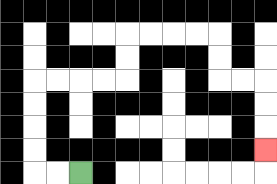{'start': '[3, 7]', 'end': '[11, 6]', 'path_directions': 'L,L,U,U,U,U,R,R,R,R,U,U,R,R,R,R,D,D,R,R,D,D,D', 'path_coordinates': '[[3, 7], [2, 7], [1, 7], [1, 6], [1, 5], [1, 4], [1, 3], [2, 3], [3, 3], [4, 3], [5, 3], [5, 2], [5, 1], [6, 1], [7, 1], [8, 1], [9, 1], [9, 2], [9, 3], [10, 3], [11, 3], [11, 4], [11, 5], [11, 6]]'}